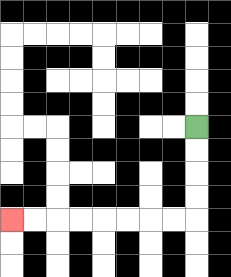{'start': '[8, 5]', 'end': '[0, 9]', 'path_directions': 'D,D,D,D,L,L,L,L,L,L,L,L', 'path_coordinates': '[[8, 5], [8, 6], [8, 7], [8, 8], [8, 9], [7, 9], [6, 9], [5, 9], [4, 9], [3, 9], [2, 9], [1, 9], [0, 9]]'}